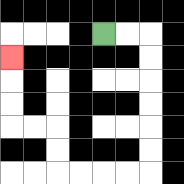{'start': '[4, 1]', 'end': '[0, 2]', 'path_directions': 'R,R,D,D,D,D,D,D,L,L,L,L,U,U,L,L,U,U,U', 'path_coordinates': '[[4, 1], [5, 1], [6, 1], [6, 2], [6, 3], [6, 4], [6, 5], [6, 6], [6, 7], [5, 7], [4, 7], [3, 7], [2, 7], [2, 6], [2, 5], [1, 5], [0, 5], [0, 4], [0, 3], [0, 2]]'}